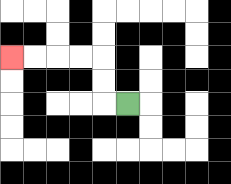{'start': '[5, 4]', 'end': '[0, 2]', 'path_directions': 'L,U,U,L,L,L,L', 'path_coordinates': '[[5, 4], [4, 4], [4, 3], [4, 2], [3, 2], [2, 2], [1, 2], [0, 2]]'}